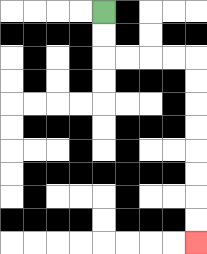{'start': '[4, 0]', 'end': '[8, 10]', 'path_directions': 'D,D,R,R,R,R,D,D,D,D,D,D,D,D', 'path_coordinates': '[[4, 0], [4, 1], [4, 2], [5, 2], [6, 2], [7, 2], [8, 2], [8, 3], [8, 4], [8, 5], [8, 6], [8, 7], [8, 8], [8, 9], [8, 10]]'}